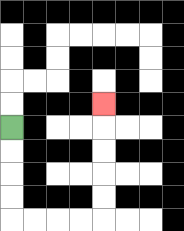{'start': '[0, 5]', 'end': '[4, 4]', 'path_directions': 'D,D,D,D,R,R,R,R,U,U,U,U,U', 'path_coordinates': '[[0, 5], [0, 6], [0, 7], [0, 8], [0, 9], [1, 9], [2, 9], [3, 9], [4, 9], [4, 8], [4, 7], [4, 6], [4, 5], [4, 4]]'}